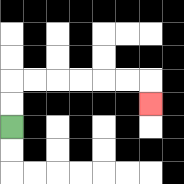{'start': '[0, 5]', 'end': '[6, 4]', 'path_directions': 'U,U,R,R,R,R,R,R,D', 'path_coordinates': '[[0, 5], [0, 4], [0, 3], [1, 3], [2, 3], [3, 3], [4, 3], [5, 3], [6, 3], [6, 4]]'}